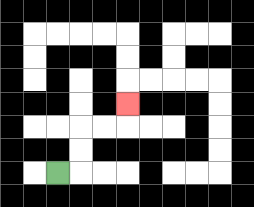{'start': '[2, 7]', 'end': '[5, 4]', 'path_directions': 'R,U,U,R,R,U', 'path_coordinates': '[[2, 7], [3, 7], [3, 6], [3, 5], [4, 5], [5, 5], [5, 4]]'}